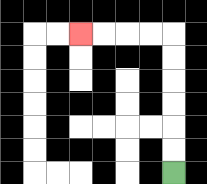{'start': '[7, 7]', 'end': '[3, 1]', 'path_directions': 'U,U,U,U,U,U,L,L,L,L', 'path_coordinates': '[[7, 7], [7, 6], [7, 5], [7, 4], [7, 3], [7, 2], [7, 1], [6, 1], [5, 1], [4, 1], [3, 1]]'}